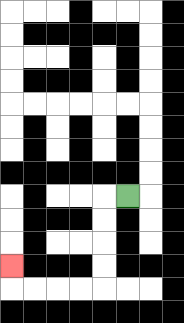{'start': '[5, 8]', 'end': '[0, 11]', 'path_directions': 'L,D,D,D,D,L,L,L,L,U', 'path_coordinates': '[[5, 8], [4, 8], [4, 9], [4, 10], [4, 11], [4, 12], [3, 12], [2, 12], [1, 12], [0, 12], [0, 11]]'}